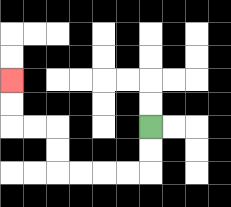{'start': '[6, 5]', 'end': '[0, 3]', 'path_directions': 'D,D,L,L,L,L,U,U,L,L,U,U', 'path_coordinates': '[[6, 5], [6, 6], [6, 7], [5, 7], [4, 7], [3, 7], [2, 7], [2, 6], [2, 5], [1, 5], [0, 5], [0, 4], [0, 3]]'}